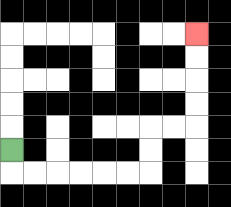{'start': '[0, 6]', 'end': '[8, 1]', 'path_directions': 'D,R,R,R,R,R,R,U,U,R,R,U,U,U,U', 'path_coordinates': '[[0, 6], [0, 7], [1, 7], [2, 7], [3, 7], [4, 7], [5, 7], [6, 7], [6, 6], [6, 5], [7, 5], [8, 5], [8, 4], [8, 3], [8, 2], [8, 1]]'}